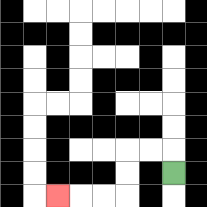{'start': '[7, 7]', 'end': '[2, 8]', 'path_directions': 'U,L,L,D,D,L,L,L', 'path_coordinates': '[[7, 7], [7, 6], [6, 6], [5, 6], [5, 7], [5, 8], [4, 8], [3, 8], [2, 8]]'}